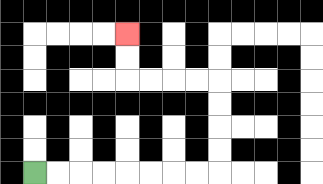{'start': '[1, 7]', 'end': '[5, 1]', 'path_directions': 'R,R,R,R,R,R,R,R,U,U,U,U,L,L,L,L,U,U', 'path_coordinates': '[[1, 7], [2, 7], [3, 7], [4, 7], [5, 7], [6, 7], [7, 7], [8, 7], [9, 7], [9, 6], [9, 5], [9, 4], [9, 3], [8, 3], [7, 3], [6, 3], [5, 3], [5, 2], [5, 1]]'}